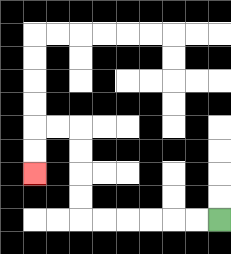{'start': '[9, 9]', 'end': '[1, 7]', 'path_directions': 'L,L,L,L,L,L,U,U,U,U,L,L,D,D', 'path_coordinates': '[[9, 9], [8, 9], [7, 9], [6, 9], [5, 9], [4, 9], [3, 9], [3, 8], [3, 7], [3, 6], [3, 5], [2, 5], [1, 5], [1, 6], [1, 7]]'}